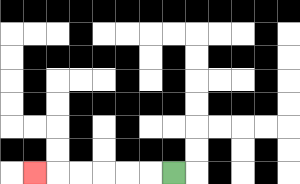{'start': '[7, 7]', 'end': '[1, 7]', 'path_directions': 'L,L,L,L,L,L', 'path_coordinates': '[[7, 7], [6, 7], [5, 7], [4, 7], [3, 7], [2, 7], [1, 7]]'}